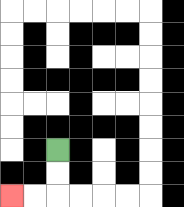{'start': '[2, 6]', 'end': '[0, 8]', 'path_directions': 'D,D,L,L', 'path_coordinates': '[[2, 6], [2, 7], [2, 8], [1, 8], [0, 8]]'}